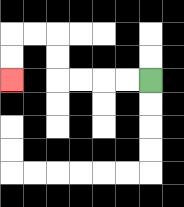{'start': '[6, 3]', 'end': '[0, 3]', 'path_directions': 'L,L,L,L,U,U,L,L,D,D', 'path_coordinates': '[[6, 3], [5, 3], [4, 3], [3, 3], [2, 3], [2, 2], [2, 1], [1, 1], [0, 1], [0, 2], [0, 3]]'}